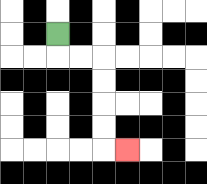{'start': '[2, 1]', 'end': '[5, 6]', 'path_directions': 'D,R,R,D,D,D,D,R', 'path_coordinates': '[[2, 1], [2, 2], [3, 2], [4, 2], [4, 3], [4, 4], [4, 5], [4, 6], [5, 6]]'}